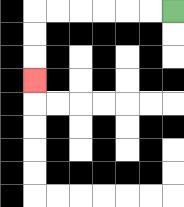{'start': '[7, 0]', 'end': '[1, 3]', 'path_directions': 'L,L,L,L,L,L,D,D,D', 'path_coordinates': '[[7, 0], [6, 0], [5, 0], [4, 0], [3, 0], [2, 0], [1, 0], [1, 1], [1, 2], [1, 3]]'}